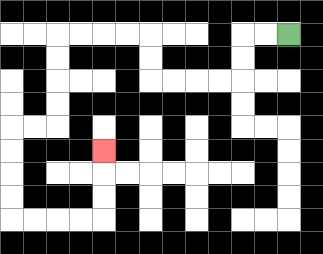{'start': '[12, 1]', 'end': '[4, 6]', 'path_directions': 'L,L,D,D,L,L,L,L,U,U,L,L,L,L,D,D,D,D,L,L,D,D,D,D,R,R,R,R,U,U,U', 'path_coordinates': '[[12, 1], [11, 1], [10, 1], [10, 2], [10, 3], [9, 3], [8, 3], [7, 3], [6, 3], [6, 2], [6, 1], [5, 1], [4, 1], [3, 1], [2, 1], [2, 2], [2, 3], [2, 4], [2, 5], [1, 5], [0, 5], [0, 6], [0, 7], [0, 8], [0, 9], [1, 9], [2, 9], [3, 9], [4, 9], [4, 8], [4, 7], [4, 6]]'}